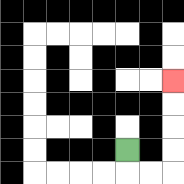{'start': '[5, 6]', 'end': '[7, 3]', 'path_directions': 'D,R,R,U,U,U,U', 'path_coordinates': '[[5, 6], [5, 7], [6, 7], [7, 7], [7, 6], [7, 5], [7, 4], [7, 3]]'}